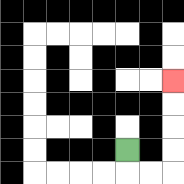{'start': '[5, 6]', 'end': '[7, 3]', 'path_directions': 'D,R,R,U,U,U,U', 'path_coordinates': '[[5, 6], [5, 7], [6, 7], [7, 7], [7, 6], [7, 5], [7, 4], [7, 3]]'}